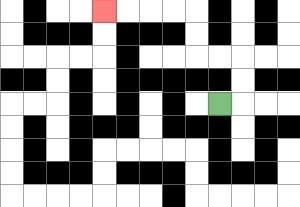{'start': '[9, 4]', 'end': '[4, 0]', 'path_directions': 'R,U,U,L,L,U,U,L,L,L,L', 'path_coordinates': '[[9, 4], [10, 4], [10, 3], [10, 2], [9, 2], [8, 2], [8, 1], [8, 0], [7, 0], [6, 0], [5, 0], [4, 0]]'}